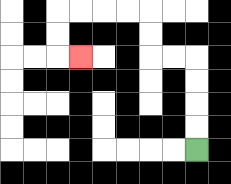{'start': '[8, 6]', 'end': '[3, 2]', 'path_directions': 'U,U,U,U,L,L,U,U,L,L,L,L,D,D,R', 'path_coordinates': '[[8, 6], [8, 5], [8, 4], [8, 3], [8, 2], [7, 2], [6, 2], [6, 1], [6, 0], [5, 0], [4, 0], [3, 0], [2, 0], [2, 1], [2, 2], [3, 2]]'}